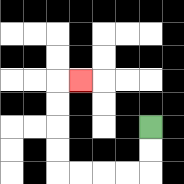{'start': '[6, 5]', 'end': '[3, 3]', 'path_directions': 'D,D,L,L,L,L,U,U,U,U,R', 'path_coordinates': '[[6, 5], [6, 6], [6, 7], [5, 7], [4, 7], [3, 7], [2, 7], [2, 6], [2, 5], [2, 4], [2, 3], [3, 3]]'}